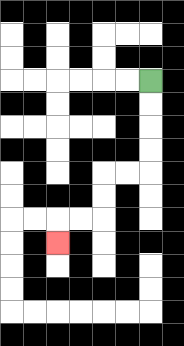{'start': '[6, 3]', 'end': '[2, 10]', 'path_directions': 'D,D,D,D,L,L,D,D,L,L,D', 'path_coordinates': '[[6, 3], [6, 4], [6, 5], [6, 6], [6, 7], [5, 7], [4, 7], [4, 8], [4, 9], [3, 9], [2, 9], [2, 10]]'}